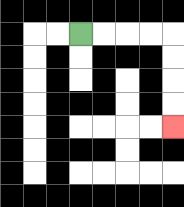{'start': '[3, 1]', 'end': '[7, 5]', 'path_directions': 'R,R,R,R,D,D,D,D', 'path_coordinates': '[[3, 1], [4, 1], [5, 1], [6, 1], [7, 1], [7, 2], [7, 3], [7, 4], [7, 5]]'}